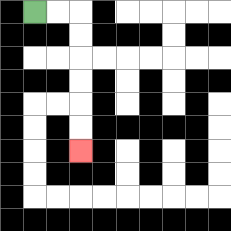{'start': '[1, 0]', 'end': '[3, 6]', 'path_directions': 'R,R,D,D,D,D,D,D', 'path_coordinates': '[[1, 0], [2, 0], [3, 0], [3, 1], [3, 2], [3, 3], [3, 4], [3, 5], [3, 6]]'}